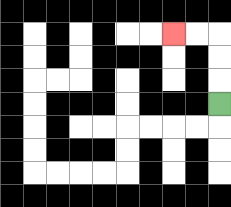{'start': '[9, 4]', 'end': '[7, 1]', 'path_directions': 'U,U,U,L,L', 'path_coordinates': '[[9, 4], [9, 3], [9, 2], [9, 1], [8, 1], [7, 1]]'}